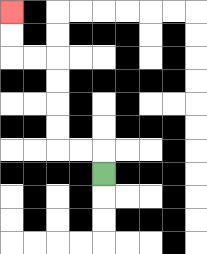{'start': '[4, 7]', 'end': '[0, 0]', 'path_directions': 'U,L,L,U,U,U,U,L,L,U,U', 'path_coordinates': '[[4, 7], [4, 6], [3, 6], [2, 6], [2, 5], [2, 4], [2, 3], [2, 2], [1, 2], [0, 2], [0, 1], [0, 0]]'}